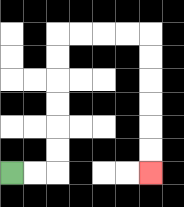{'start': '[0, 7]', 'end': '[6, 7]', 'path_directions': 'R,R,U,U,U,U,U,U,R,R,R,R,D,D,D,D,D,D', 'path_coordinates': '[[0, 7], [1, 7], [2, 7], [2, 6], [2, 5], [2, 4], [2, 3], [2, 2], [2, 1], [3, 1], [4, 1], [5, 1], [6, 1], [6, 2], [6, 3], [6, 4], [6, 5], [6, 6], [6, 7]]'}